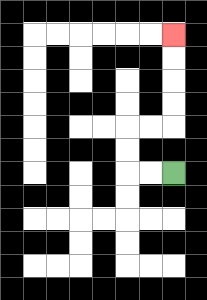{'start': '[7, 7]', 'end': '[7, 1]', 'path_directions': 'L,L,U,U,R,R,U,U,U,U', 'path_coordinates': '[[7, 7], [6, 7], [5, 7], [5, 6], [5, 5], [6, 5], [7, 5], [7, 4], [7, 3], [7, 2], [7, 1]]'}